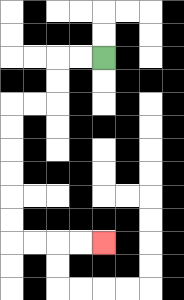{'start': '[4, 2]', 'end': '[4, 10]', 'path_directions': 'L,L,D,D,L,L,D,D,D,D,D,D,R,R,R,R', 'path_coordinates': '[[4, 2], [3, 2], [2, 2], [2, 3], [2, 4], [1, 4], [0, 4], [0, 5], [0, 6], [0, 7], [0, 8], [0, 9], [0, 10], [1, 10], [2, 10], [3, 10], [4, 10]]'}